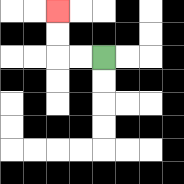{'start': '[4, 2]', 'end': '[2, 0]', 'path_directions': 'L,L,U,U', 'path_coordinates': '[[4, 2], [3, 2], [2, 2], [2, 1], [2, 0]]'}